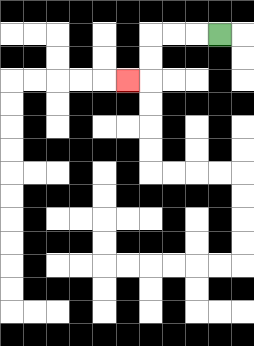{'start': '[9, 1]', 'end': '[5, 3]', 'path_directions': 'L,L,L,D,D,L', 'path_coordinates': '[[9, 1], [8, 1], [7, 1], [6, 1], [6, 2], [6, 3], [5, 3]]'}